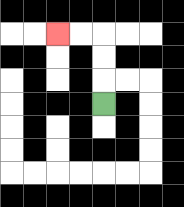{'start': '[4, 4]', 'end': '[2, 1]', 'path_directions': 'U,U,U,L,L', 'path_coordinates': '[[4, 4], [4, 3], [4, 2], [4, 1], [3, 1], [2, 1]]'}